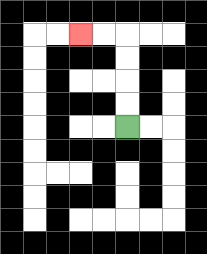{'start': '[5, 5]', 'end': '[3, 1]', 'path_directions': 'U,U,U,U,L,L', 'path_coordinates': '[[5, 5], [5, 4], [5, 3], [5, 2], [5, 1], [4, 1], [3, 1]]'}